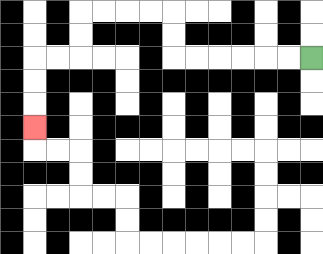{'start': '[13, 2]', 'end': '[1, 5]', 'path_directions': 'L,L,L,L,L,L,U,U,L,L,L,L,D,D,L,L,D,D,D', 'path_coordinates': '[[13, 2], [12, 2], [11, 2], [10, 2], [9, 2], [8, 2], [7, 2], [7, 1], [7, 0], [6, 0], [5, 0], [4, 0], [3, 0], [3, 1], [3, 2], [2, 2], [1, 2], [1, 3], [1, 4], [1, 5]]'}